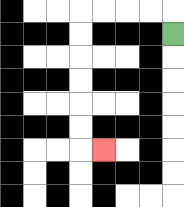{'start': '[7, 1]', 'end': '[4, 6]', 'path_directions': 'U,L,L,L,L,D,D,D,D,D,D,R', 'path_coordinates': '[[7, 1], [7, 0], [6, 0], [5, 0], [4, 0], [3, 0], [3, 1], [3, 2], [3, 3], [3, 4], [3, 5], [3, 6], [4, 6]]'}